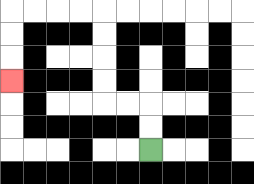{'start': '[6, 6]', 'end': '[0, 3]', 'path_directions': 'U,U,L,L,U,U,U,U,L,L,L,L,D,D,D', 'path_coordinates': '[[6, 6], [6, 5], [6, 4], [5, 4], [4, 4], [4, 3], [4, 2], [4, 1], [4, 0], [3, 0], [2, 0], [1, 0], [0, 0], [0, 1], [0, 2], [0, 3]]'}